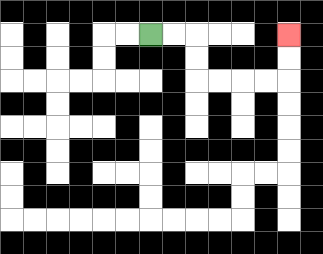{'start': '[6, 1]', 'end': '[12, 1]', 'path_directions': 'R,R,D,D,R,R,R,R,U,U', 'path_coordinates': '[[6, 1], [7, 1], [8, 1], [8, 2], [8, 3], [9, 3], [10, 3], [11, 3], [12, 3], [12, 2], [12, 1]]'}